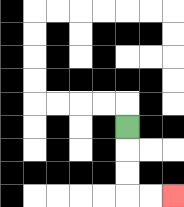{'start': '[5, 5]', 'end': '[7, 8]', 'path_directions': 'D,D,D,R,R', 'path_coordinates': '[[5, 5], [5, 6], [5, 7], [5, 8], [6, 8], [7, 8]]'}